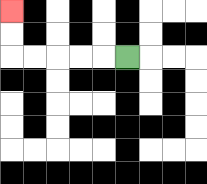{'start': '[5, 2]', 'end': '[0, 0]', 'path_directions': 'L,L,L,L,L,U,U', 'path_coordinates': '[[5, 2], [4, 2], [3, 2], [2, 2], [1, 2], [0, 2], [0, 1], [0, 0]]'}